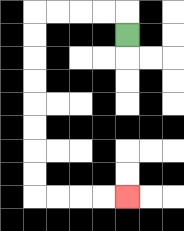{'start': '[5, 1]', 'end': '[5, 8]', 'path_directions': 'U,L,L,L,L,D,D,D,D,D,D,D,D,R,R,R,R', 'path_coordinates': '[[5, 1], [5, 0], [4, 0], [3, 0], [2, 0], [1, 0], [1, 1], [1, 2], [1, 3], [1, 4], [1, 5], [1, 6], [1, 7], [1, 8], [2, 8], [3, 8], [4, 8], [5, 8]]'}